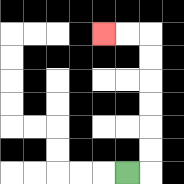{'start': '[5, 7]', 'end': '[4, 1]', 'path_directions': 'R,U,U,U,U,U,U,L,L', 'path_coordinates': '[[5, 7], [6, 7], [6, 6], [6, 5], [6, 4], [6, 3], [6, 2], [6, 1], [5, 1], [4, 1]]'}